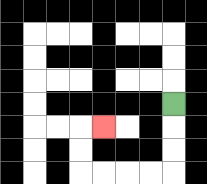{'start': '[7, 4]', 'end': '[4, 5]', 'path_directions': 'D,D,D,L,L,L,L,U,U,R', 'path_coordinates': '[[7, 4], [7, 5], [7, 6], [7, 7], [6, 7], [5, 7], [4, 7], [3, 7], [3, 6], [3, 5], [4, 5]]'}